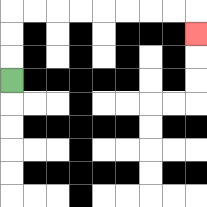{'start': '[0, 3]', 'end': '[8, 1]', 'path_directions': 'U,U,U,R,R,R,R,R,R,R,R,D', 'path_coordinates': '[[0, 3], [0, 2], [0, 1], [0, 0], [1, 0], [2, 0], [3, 0], [4, 0], [5, 0], [6, 0], [7, 0], [8, 0], [8, 1]]'}